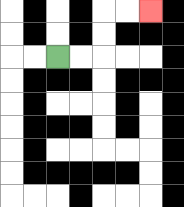{'start': '[2, 2]', 'end': '[6, 0]', 'path_directions': 'R,R,U,U,R,R', 'path_coordinates': '[[2, 2], [3, 2], [4, 2], [4, 1], [4, 0], [5, 0], [6, 0]]'}